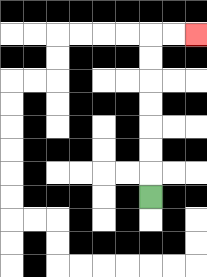{'start': '[6, 8]', 'end': '[8, 1]', 'path_directions': 'U,U,U,U,U,U,U,R,R', 'path_coordinates': '[[6, 8], [6, 7], [6, 6], [6, 5], [6, 4], [6, 3], [6, 2], [6, 1], [7, 1], [8, 1]]'}